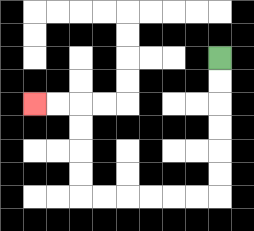{'start': '[9, 2]', 'end': '[1, 4]', 'path_directions': 'D,D,D,D,D,D,L,L,L,L,L,L,U,U,U,U,L,L', 'path_coordinates': '[[9, 2], [9, 3], [9, 4], [9, 5], [9, 6], [9, 7], [9, 8], [8, 8], [7, 8], [6, 8], [5, 8], [4, 8], [3, 8], [3, 7], [3, 6], [3, 5], [3, 4], [2, 4], [1, 4]]'}